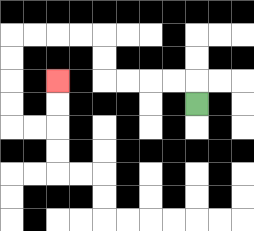{'start': '[8, 4]', 'end': '[2, 3]', 'path_directions': 'U,L,L,L,L,U,U,L,L,L,L,D,D,D,D,R,R,U,U', 'path_coordinates': '[[8, 4], [8, 3], [7, 3], [6, 3], [5, 3], [4, 3], [4, 2], [4, 1], [3, 1], [2, 1], [1, 1], [0, 1], [0, 2], [0, 3], [0, 4], [0, 5], [1, 5], [2, 5], [2, 4], [2, 3]]'}